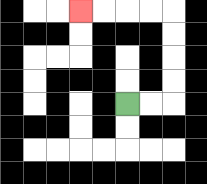{'start': '[5, 4]', 'end': '[3, 0]', 'path_directions': 'R,R,U,U,U,U,L,L,L,L', 'path_coordinates': '[[5, 4], [6, 4], [7, 4], [7, 3], [7, 2], [7, 1], [7, 0], [6, 0], [5, 0], [4, 0], [3, 0]]'}